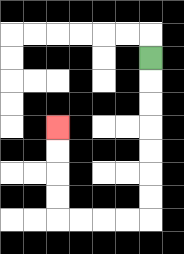{'start': '[6, 2]', 'end': '[2, 5]', 'path_directions': 'D,D,D,D,D,D,D,L,L,L,L,U,U,U,U', 'path_coordinates': '[[6, 2], [6, 3], [6, 4], [6, 5], [6, 6], [6, 7], [6, 8], [6, 9], [5, 9], [4, 9], [3, 9], [2, 9], [2, 8], [2, 7], [2, 6], [2, 5]]'}